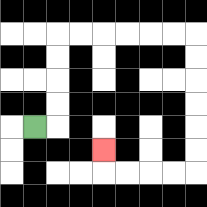{'start': '[1, 5]', 'end': '[4, 6]', 'path_directions': 'R,U,U,U,U,R,R,R,R,R,R,D,D,D,D,D,D,L,L,L,L,U', 'path_coordinates': '[[1, 5], [2, 5], [2, 4], [2, 3], [2, 2], [2, 1], [3, 1], [4, 1], [5, 1], [6, 1], [7, 1], [8, 1], [8, 2], [8, 3], [8, 4], [8, 5], [8, 6], [8, 7], [7, 7], [6, 7], [5, 7], [4, 7], [4, 6]]'}